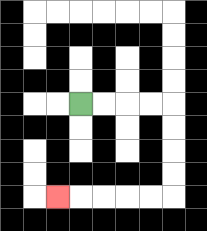{'start': '[3, 4]', 'end': '[2, 8]', 'path_directions': 'R,R,R,R,D,D,D,D,L,L,L,L,L', 'path_coordinates': '[[3, 4], [4, 4], [5, 4], [6, 4], [7, 4], [7, 5], [7, 6], [7, 7], [7, 8], [6, 8], [5, 8], [4, 8], [3, 8], [2, 8]]'}